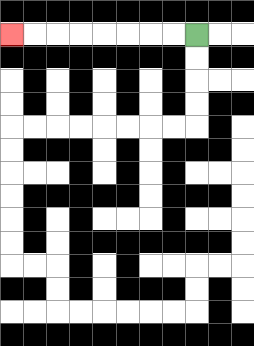{'start': '[8, 1]', 'end': '[0, 1]', 'path_directions': 'L,L,L,L,L,L,L,L', 'path_coordinates': '[[8, 1], [7, 1], [6, 1], [5, 1], [4, 1], [3, 1], [2, 1], [1, 1], [0, 1]]'}